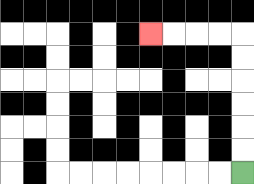{'start': '[10, 7]', 'end': '[6, 1]', 'path_directions': 'U,U,U,U,U,U,L,L,L,L', 'path_coordinates': '[[10, 7], [10, 6], [10, 5], [10, 4], [10, 3], [10, 2], [10, 1], [9, 1], [8, 1], [7, 1], [6, 1]]'}